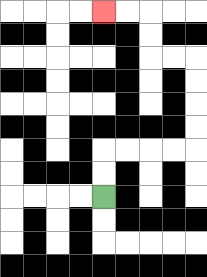{'start': '[4, 8]', 'end': '[4, 0]', 'path_directions': 'U,U,R,R,R,R,U,U,U,U,L,L,U,U,L,L', 'path_coordinates': '[[4, 8], [4, 7], [4, 6], [5, 6], [6, 6], [7, 6], [8, 6], [8, 5], [8, 4], [8, 3], [8, 2], [7, 2], [6, 2], [6, 1], [6, 0], [5, 0], [4, 0]]'}